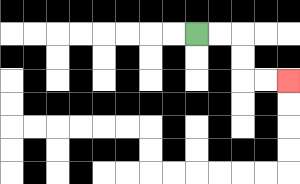{'start': '[8, 1]', 'end': '[12, 3]', 'path_directions': 'R,R,D,D,R,R', 'path_coordinates': '[[8, 1], [9, 1], [10, 1], [10, 2], [10, 3], [11, 3], [12, 3]]'}